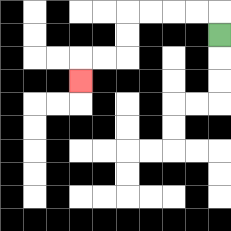{'start': '[9, 1]', 'end': '[3, 3]', 'path_directions': 'U,L,L,L,L,D,D,L,L,D', 'path_coordinates': '[[9, 1], [9, 0], [8, 0], [7, 0], [6, 0], [5, 0], [5, 1], [5, 2], [4, 2], [3, 2], [3, 3]]'}